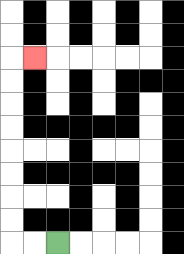{'start': '[2, 10]', 'end': '[1, 2]', 'path_directions': 'L,L,U,U,U,U,U,U,U,U,R', 'path_coordinates': '[[2, 10], [1, 10], [0, 10], [0, 9], [0, 8], [0, 7], [0, 6], [0, 5], [0, 4], [0, 3], [0, 2], [1, 2]]'}